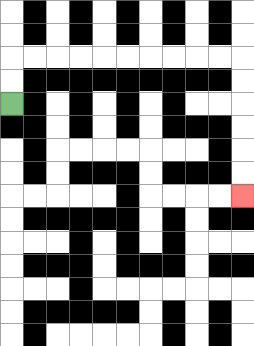{'start': '[0, 4]', 'end': '[10, 8]', 'path_directions': 'U,U,R,R,R,R,R,R,R,R,R,R,D,D,D,D,D,D', 'path_coordinates': '[[0, 4], [0, 3], [0, 2], [1, 2], [2, 2], [3, 2], [4, 2], [5, 2], [6, 2], [7, 2], [8, 2], [9, 2], [10, 2], [10, 3], [10, 4], [10, 5], [10, 6], [10, 7], [10, 8]]'}